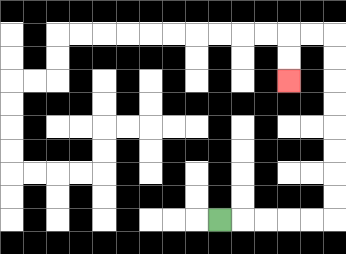{'start': '[9, 9]', 'end': '[12, 3]', 'path_directions': 'R,R,R,R,R,U,U,U,U,U,U,U,U,L,L,D,D', 'path_coordinates': '[[9, 9], [10, 9], [11, 9], [12, 9], [13, 9], [14, 9], [14, 8], [14, 7], [14, 6], [14, 5], [14, 4], [14, 3], [14, 2], [14, 1], [13, 1], [12, 1], [12, 2], [12, 3]]'}